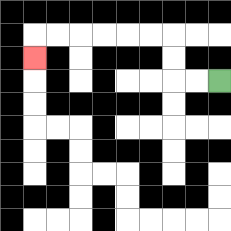{'start': '[9, 3]', 'end': '[1, 2]', 'path_directions': 'L,L,U,U,L,L,L,L,L,L,D', 'path_coordinates': '[[9, 3], [8, 3], [7, 3], [7, 2], [7, 1], [6, 1], [5, 1], [4, 1], [3, 1], [2, 1], [1, 1], [1, 2]]'}